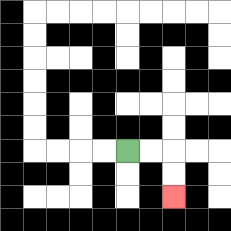{'start': '[5, 6]', 'end': '[7, 8]', 'path_directions': 'R,R,D,D', 'path_coordinates': '[[5, 6], [6, 6], [7, 6], [7, 7], [7, 8]]'}